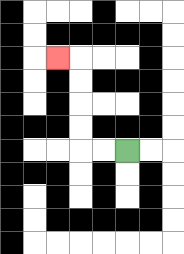{'start': '[5, 6]', 'end': '[2, 2]', 'path_directions': 'L,L,U,U,U,U,L', 'path_coordinates': '[[5, 6], [4, 6], [3, 6], [3, 5], [3, 4], [3, 3], [3, 2], [2, 2]]'}